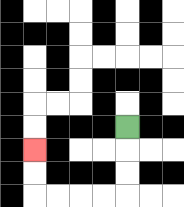{'start': '[5, 5]', 'end': '[1, 6]', 'path_directions': 'D,D,D,L,L,L,L,U,U', 'path_coordinates': '[[5, 5], [5, 6], [5, 7], [5, 8], [4, 8], [3, 8], [2, 8], [1, 8], [1, 7], [1, 6]]'}